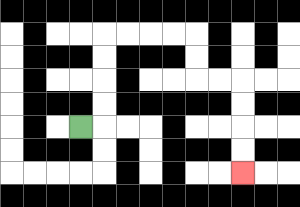{'start': '[3, 5]', 'end': '[10, 7]', 'path_directions': 'R,U,U,U,U,R,R,R,R,D,D,R,R,D,D,D,D', 'path_coordinates': '[[3, 5], [4, 5], [4, 4], [4, 3], [4, 2], [4, 1], [5, 1], [6, 1], [7, 1], [8, 1], [8, 2], [8, 3], [9, 3], [10, 3], [10, 4], [10, 5], [10, 6], [10, 7]]'}